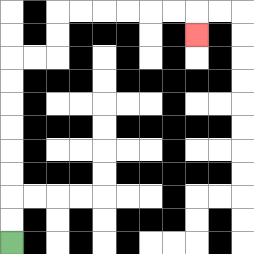{'start': '[0, 10]', 'end': '[8, 1]', 'path_directions': 'U,U,U,U,U,U,U,U,R,R,U,U,R,R,R,R,R,R,D', 'path_coordinates': '[[0, 10], [0, 9], [0, 8], [0, 7], [0, 6], [0, 5], [0, 4], [0, 3], [0, 2], [1, 2], [2, 2], [2, 1], [2, 0], [3, 0], [4, 0], [5, 0], [6, 0], [7, 0], [8, 0], [8, 1]]'}